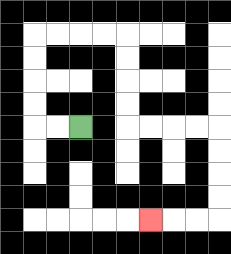{'start': '[3, 5]', 'end': '[6, 9]', 'path_directions': 'L,L,U,U,U,U,R,R,R,R,D,D,D,D,R,R,R,R,D,D,D,D,L,L,L', 'path_coordinates': '[[3, 5], [2, 5], [1, 5], [1, 4], [1, 3], [1, 2], [1, 1], [2, 1], [3, 1], [4, 1], [5, 1], [5, 2], [5, 3], [5, 4], [5, 5], [6, 5], [7, 5], [8, 5], [9, 5], [9, 6], [9, 7], [9, 8], [9, 9], [8, 9], [7, 9], [6, 9]]'}